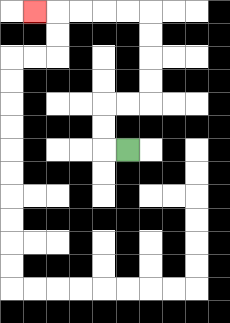{'start': '[5, 6]', 'end': '[1, 0]', 'path_directions': 'L,U,U,R,R,U,U,U,U,L,L,L,L,L', 'path_coordinates': '[[5, 6], [4, 6], [4, 5], [4, 4], [5, 4], [6, 4], [6, 3], [6, 2], [6, 1], [6, 0], [5, 0], [4, 0], [3, 0], [2, 0], [1, 0]]'}